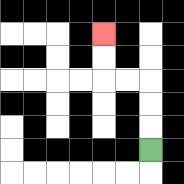{'start': '[6, 6]', 'end': '[4, 1]', 'path_directions': 'U,U,U,L,L,U,U', 'path_coordinates': '[[6, 6], [6, 5], [6, 4], [6, 3], [5, 3], [4, 3], [4, 2], [4, 1]]'}